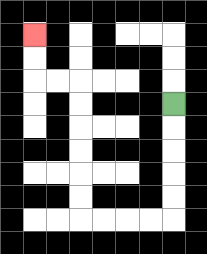{'start': '[7, 4]', 'end': '[1, 1]', 'path_directions': 'D,D,D,D,D,L,L,L,L,U,U,U,U,U,U,L,L,U,U', 'path_coordinates': '[[7, 4], [7, 5], [7, 6], [7, 7], [7, 8], [7, 9], [6, 9], [5, 9], [4, 9], [3, 9], [3, 8], [3, 7], [3, 6], [3, 5], [3, 4], [3, 3], [2, 3], [1, 3], [1, 2], [1, 1]]'}